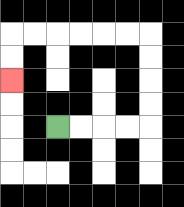{'start': '[2, 5]', 'end': '[0, 3]', 'path_directions': 'R,R,R,R,U,U,U,U,L,L,L,L,L,L,D,D', 'path_coordinates': '[[2, 5], [3, 5], [4, 5], [5, 5], [6, 5], [6, 4], [6, 3], [6, 2], [6, 1], [5, 1], [4, 1], [3, 1], [2, 1], [1, 1], [0, 1], [0, 2], [0, 3]]'}